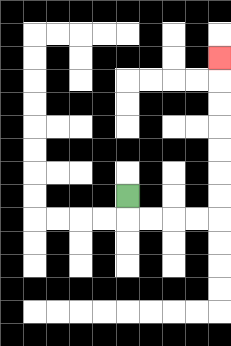{'start': '[5, 8]', 'end': '[9, 2]', 'path_directions': 'D,R,R,R,R,U,U,U,U,U,U,U', 'path_coordinates': '[[5, 8], [5, 9], [6, 9], [7, 9], [8, 9], [9, 9], [9, 8], [9, 7], [9, 6], [9, 5], [9, 4], [9, 3], [9, 2]]'}